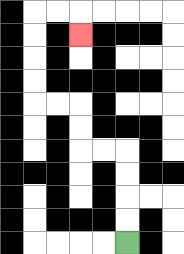{'start': '[5, 10]', 'end': '[3, 1]', 'path_directions': 'U,U,U,U,L,L,U,U,L,L,U,U,U,U,R,R,D', 'path_coordinates': '[[5, 10], [5, 9], [5, 8], [5, 7], [5, 6], [4, 6], [3, 6], [3, 5], [3, 4], [2, 4], [1, 4], [1, 3], [1, 2], [1, 1], [1, 0], [2, 0], [3, 0], [3, 1]]'}